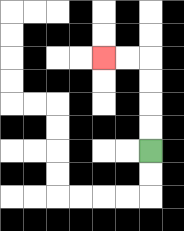{'start': '[6, 6]', 'end': '[4, 2]', 'path_directions': 'U,U,U,U,L,L', 'path_coordinates': '[[6, 6], [6, 5], [6, 4], [6, 3], [6, 2], [5, 2], [4, 2]]'}